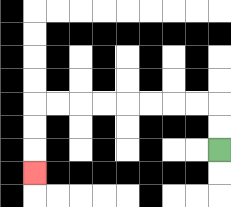{'start': '[9, 6]', 'end': '[1, 7]', 'path_directions': 'U,U,L,L,L,L,L,L,L,L,D,D,D', 'path_coordinates': '[[9, 6], [9, 5], [9, 4], [8, 4], [7, 4], [6, 4], [5, 4], [4, 4], [3, 4], [2, 4], [1, 4], [1, 5], [1, 6], [1, 7]]'}